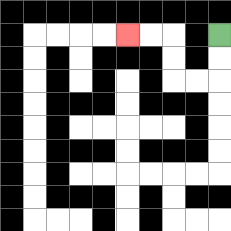{'start': '[9, 1]', 'end': '[5, 1]', 'path_directions': 'D,D,L,L,U,U,L,L', 'path_coordinates': '[[9, 1], [9, 2], [9, 3], [8, 3], [7, 3], [7, 2], [7, 1], [6, 1], [5, 1]]'}